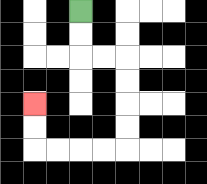{'start': '[3, 0]', 'end': '[1, 4]', 'path_directions': 'D,D,R,R,D,D,D,D,L,L,L,L,U,U', 'path_coordinates': '[[3, 0], [3, 1], [3, 2], [4, 2], [5, 2], [5, 3], [5, 4], [5, 5], [5, 6], [4, 6], [3, 6], [2, 6], [1, 6], [1, 5], [1, 4]]'}